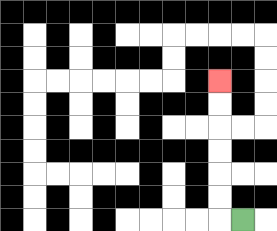{'start': '[10, 9]', 'end': '[9, 3]', 'path_directions': 'L,U,U,U,U,U,U', 'path_coordinates': '[[10, 9], [9, 9], [9, 8], [9, 7], [9, 6], [9, 5], [9, 4], [9, 3]]'}